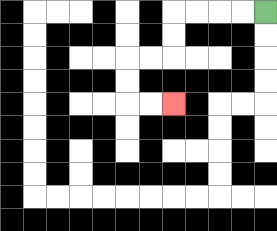{'start': '[11, 0]', 'end': '[7, 4]', 'path_directions': 'L,L,L,L,D,D,L,L,D,D,R,R', 'path_coordinates': '[[11, 0], [10, 0], [9, 0], [8, 0], [7, 0], [7, 1], [7, 2], [6, 2], [5, 2], [5, 3], [5, 4], [6, 4], [7, 4]]'}